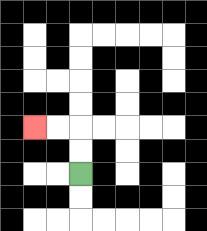{'start': '[3, 7]', 'end': '[1, 5]', 'path_directions': 'U,U,L,L', 'path_coordinates': '[[3, 7], [3, 6], [3, 5], [2, 5], [1, 5]]'}